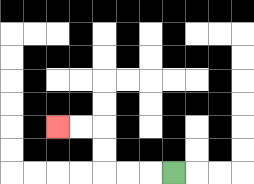{'start': '[7, 7]', 'end': '[2, 5]', 'path_directions': 'L,L,L,U,U,L,L', 'path_coordinates': '[[7, 7], [6, 7], [5, 7], [4, 7], [4, 6], [4, 5], [3, 5], [2, 5]]'}